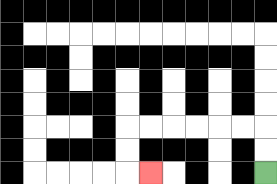{'start': '[11, 7]', 'end': '[6, 7]', 'path_directions': 'U,U,L,L,L,L,L,L,D,D,R', 'path_coordinates': '[[11, 7], [11, 6], [11, 5], [10, 5], [9, 5], [8, 5], [7, 5], [6, 5], [5, 5], [5, 6], [5, 7], [6, 7]]'}